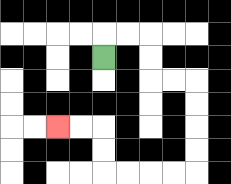{'start': '[4, 2]', 'end': '[2, 5]', 'path_directions': 'U,R,R,D,D,R,R,D,D,D,D,L,L,L,L,U,U,L,L', 'path_coordinates': '[[4, 2], [4, 1], [5, 1], [6, 1], [6, 2], [6, 3], [7, 3], [8, 3], [8, 4], [8, 5], [8, 6], [8, 7], [7, 7], [6, 7], [5, 7], [4, 7], [4, 6], [4, 5], [3, 5], [2, 5]]'}